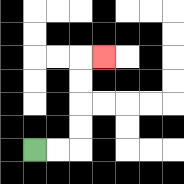{'start': '[1, 6]', 'end': '[4, 2]', 'path_directions': 'R,R,U,U,U,U,R', 'path_coordinates': '[[1, 6], [2, 6], [3, 6], [3, 5], [3, 4], [3, 3], [3, 2], [4, 2]]'}